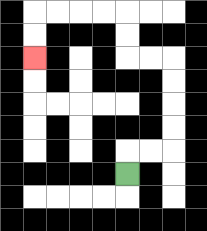{'start': '[5, 7]', 'end': '[1, 2]', 'path_directions': 'U,R,R,U,U,U,U,L,L,U,U,L,L,L,L,D,D', 'path_coordinates': '[[5, 7], [5, 6], [6, 6], [7, 6], [7, 5], [7, 4], [7, 3], [7, 2], [6, 2], [5, 2], [5, 1], [5, 0], [4, 0], [3, 0], [2, 0], [1, 0], [1, 1], [1, 2]]'}